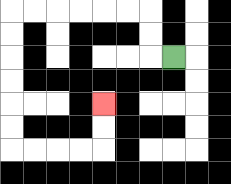{'start': '[7, 2]', 'end': '[4, 4]', 'path_directions': 'L,U,U,L,L,L,L,L,L,D,D,D,D,D,D,R,R,R,R,U,U', 'path_coordinates': '[[7, 2], [6, 2], [6, 1], [6, 0], [5, 0], [4, 0], [3, 0], [2, 0], [1, 0], [0, 0], [0, 1], [0, 2], [0, 3], [0, 4], [0, 5], [0, 6], [1, 6], [2, 6], [3, 6], [4, 6], [4, 5], [4, 4]]'}